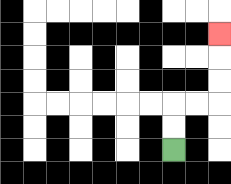{'start': '[7, 6]', 'end': '[9, 1]', 'path_directions': 'U,U,R,R,U,U,U', 'path_coordinates': '[[7, 6], [7, 5], [7, 4], [8, 4], [9, 4], [9, 3], [9, 2], [9, 1]]'}